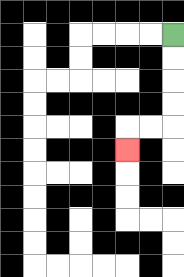{'start': '[7, 1]', 'end': '[5, 6]', 'path_directions': 'D,D,D,D,L,L,D', 'path_coordinates': '[[7, 1], [7, 2], [7, 3], [7, 4], [7, 5], [6, 5], [5, 5], [5, 6]]'}